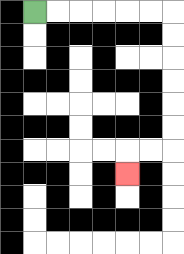{'start': '[1, 0]', 'end': '[5, 7]', 'path_directions': 'R,R,R,R,R,R,D,D,D,D,D,D,L,L,D', 'path_coordinates': '[[1, 0], [2, 0], [3, 0], [4, 0], [5, 0], [6, 0], [7, 0], [7, 1], [7, 2], [7, 3], [7, 4], [7, 5], [7, 6], [6, 6], [5, 6], [5, 7]]'}